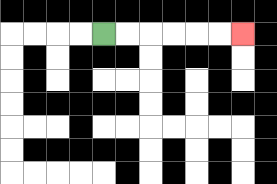{'start': '[4, 1]', 'end': '[10, 1]', 'path_directions': 'R,R,R,R,R,R', 'path_coordinates': '[[4, 1], [5, 1], [6, 1], [7, 1], [8, 1], [9, 1], [10, 1]]'}